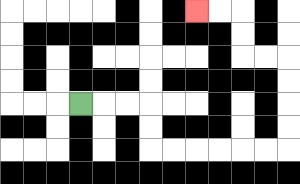{'start': '[3, 4]', 'end': '[8, 0]', 'path_directions': 'R,R,R,D,D,R,R,R,R,R,R,U,U,U,U,L,L,U,U,L,L', 'path_coordinates': '[[3, 4], [4, 4], [5, 4], [6, 4], [6, 5], [6, 6], [7, 6], [8, 6], [9, 6], [10, 6], [11, 6], [12, 6], [12, 5], [12, 4], [12, 3], [12, 2], [11, 2], [10, 2], [10, 1], [10, 0], [9, 0], [8, 0]]'}